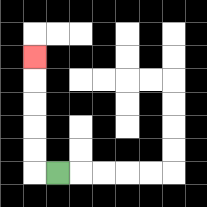{'start': '[2, 7]', 'end': '[1, 2]', 'path_directions': 'L,U,U,U,U,U', 'path_coordinates': '[[2, 7], [1, 7], [1, 6], [1, 5], [1, 4], [1, 3], [1, 2]]'}